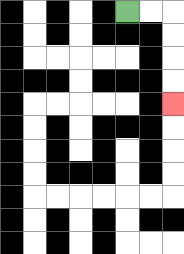{'start': '[5, 0]', 'end': '[7, 4]', 'path_directions': 'R,R,D,D,D,D', 'path_coordinates': '[[5, 0], [6, 0], [7, 0], [7, 1], [7, 2], [7, 3], [7, 4]]'}